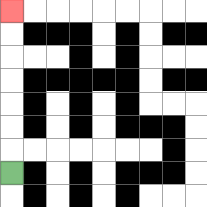{'start': '[0, 7]', 'end': '[0, 0]', 'path_directions': 'U,U,U,U,U,U,U', 'path_coordinates': '[[0, 7], [0, 6], [0, 5], [0, 4], [0, 3], [0, 2], [0, 1], [0, 0]]'}